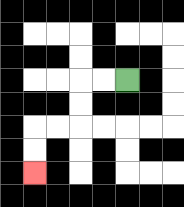{'start': '[5, 3]', 'end': '[1, 7]', 'path_directions': 'L,L,D,D,L,L,D,D', 'path_coordinates': '[[5, 3], [4, 3], [3, 3], [3, 4], [3, 5], [2, 5], [1, 5], [1, 6], [1, 7]]'}